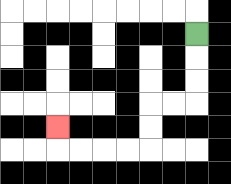{'start': '[8, 1]', 'end': '[2, 5]', 'path_directions': 'D,D,D,L,L,D,D,L,L,L,L,U', 'path_coordinates': '[[8, 1], [8, 2], [8, 3], [8, 4], [7, 4], [6, 4], [6, 5], [6, 6], [5, 6], [4, 6], [3, 6], [2, 6], [2, 5]]'}